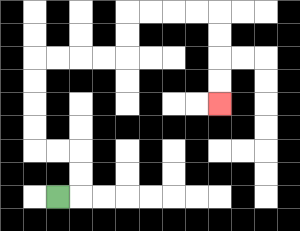{'start': '[2, 8]', 'end': '[9, 4]', 'path_directions': 'R,U,U,L,L,U,U,U,U,R,R,R,R,U,U,R,R,R,R,D,D,D,D', 'path_coordinates': '[[2, 8], [3, 8], [3, 7], [3, 6], [2, 6], [1, 6], [1, 5], [1, 4], [1, 3], [1, 2], [2, 2], [3, 2], [4, 2], [5, 2], [5, 1], [5, 0], [6, 0], [7, 0], [8, 0], [9, 0], [9, 1], [9, 2], [9, 3], [9, 4]]'}